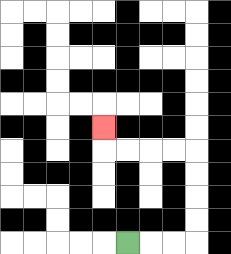{'start': '[5, 10]', 'end': '[4, 5]', 'path_directions': 'R,R,R,U,U,U,U,L,L,L,L,U', 'path_coordinates': '[[5, 10], [6, 10], [7, 10], [8, 10], [8, 9], [8, 8], [8, 7], [8, 6], [7, 6], [6, 6], [5, 6], [4, 6], [4, 5]]'}